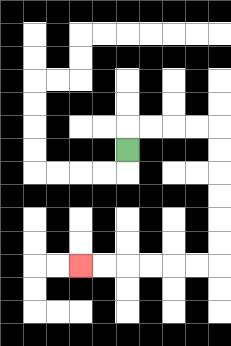{'start': '[5, 6]', 'end': '[3, 11]', 'path_directions': 'U,R,R,R,R,D,D,D,D,D,D,L,L,L,L,L,L', 'path_coordinates': '[[5, 6], [5, 5], [6, 5], [7, 5], [8, 5], [9, 5], [9, 6], [9, 7], [9, 8], [9, 9], [9, 10], [9, 11], [8, 11], [7, 11], [6, 11], [5, 11], [4, 11], [3, 11]]'}